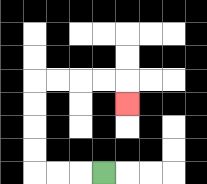{'start': '[4, 7]', 'end': '[5, 4]', 'path_directions': 'L,L,L,U,U,U,U,R,R,R,R,D', 'path_coordinates': '[[4, 7], [3, 7], [2, 7], [1, 7], [1, 6], [1, 5], [1, 4], [1, 3], [2, 3], [3, 3], [4, 3], [5, 3], [5, 4]]'}